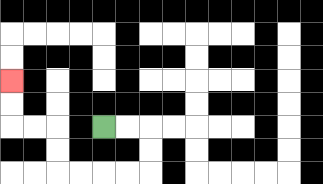{'start': '[4, 5]', 'end': '[0, 3]', 'path_directions': 'R,R,D,D,L,L,L,L,U,U,L,L,U,U', 'path_coordinates': '[[4, 5], [5, 5], [6, 5], [6, 6], [6, 7], [5, 7], [4, 7], [3, 7], [2, 7], [2, 6], [2, 5], [1, 5], [0, 5], [0, 4], [0, 3]]'}